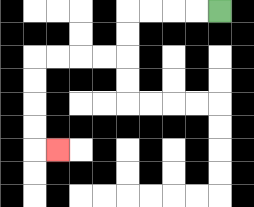{'start': '[9, 0]', 'end': '[2, 6]', 'path_directions': 'L,L,L,L,D,D,L,L,L,L,D,D,D,D,R', 'path_coordinates': '[[9, 0], [8, 0], [7, 0], [6, 0], [5, 0], [5, 1], [5, 2], [4, 2], [3, 2], [2, 2], [1, 2], [1, 3], [1, 4], [1, 5], [1, 6], [2, 6]]'}